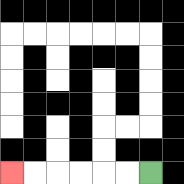{'start': '[6, 7]', 'end': '[0, 7]', 'path_directions': 'L,L,L,L,L,L', 'path_coordinates': '[[6, 7], [5, 7], [4, 7], [3, 7], [2, 7], [1, 7], [0, 7]]'}